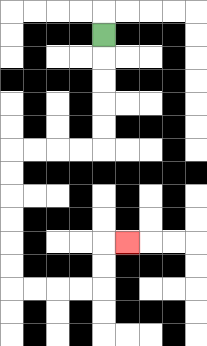{'start': '[4, 1]', 'end': '[5, 10]', 'path_directions': 'D,D,D,D,D,L,L,L,L,D,D,D,D,D,D,R,R,R,R,U,U,R', 'path_coordinates': '[[4, 1], [4, 2], [4, 3], [4, 4], [4, 5], [4, 6], [3, 6], [2, 6], [1, 6], [0, 6], [0, 7], [0, 8], [0, 9], [0, 10], [0, 11], [0, 12], [1, 12], [2, 12], [3, 12], [4, 12], [4, 11], [4, 10], [5, 10]]'}